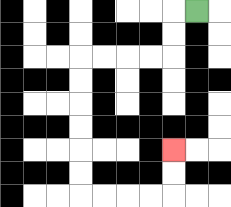{'start': '[8, 0]', 'end': '[7, 6]', 'path_directions': 'L,D,D,L,L,L,L,D,D,D,D,D,D,R,R,R,R,U,U', 'path_coordinates': '[[8, 0], [7, 0], [7, 1], [7, 2], [6, 2], [5, 2], [4, 2], [3, 2], [3, 3], [3, 4], [3, 5], [3, 6], [3, 7], [3, 8], [4, 8], [5, 8], [6, 8], [7, 8], [7, 7], [7, 6]]'}